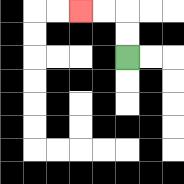{'start': '[5, 2]', 'end': '[3, 0]', 'path_directions': 'U,U,L,L', 'path_coordinates': '[[5, 2], [5, 1], [5, 0], [4, 0], [3, 0]]'}